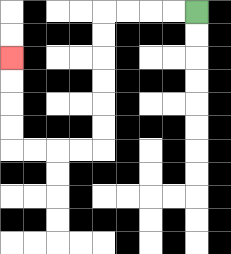{'start': '[8, 0]', 'end': '[0, 2]', 'path_directions': 'L,L,L,L,D,D,D,D,D,D,L,L,L,L,U,U,U,U', 'path_coordinates': '[[8, 0], [7, 0], [6, 0], [5, 0], [4, 0], [4, 1], [4, 2], [4, 3], [4, 4], [4, 5], [4, 6], [3, 6], [2, 6], [1, 6], [0, 6], [0, 5], [0, 4], [0, 3], [0, 2]]'}